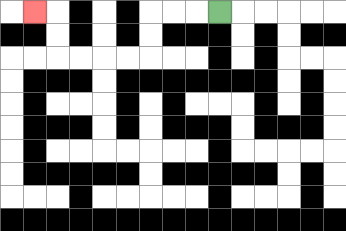{'start': '[9, 0]', 'end': '[1, 0]', 'path_directions': 'L,L,L,D,D,L,L,L,L,U,U,L', 'path_coordinates': '[[9, 0], [8, 0], [7, 0], [6, 0], [6, 1], [6, 2], [5, 2], [4, 2], [3, 2], [2, 2], [2, 1], [2, 0], [1, 0]]'}